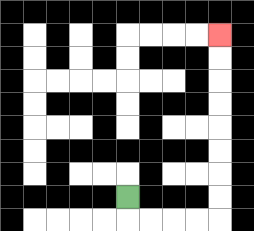{'start': '[5, 8]', 'end': '[9, 1]', 'path_directions': 'D,R,R,R,R,U,U,U,U,U,U,U,U', 'path_coordinates': '[[5, 8], [5, 9], [6, 9], [7, 9], [8, 9], [9, 9], [9, 8], [9, 7], [9, 6], [9, 5], [9, 4], [9, 3], [9, 2], [9, 1]]'}